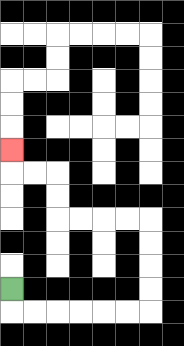{'start': '[0, 12]', 'end': '[0, 6]', 'path_directions': 'D,R,R,R,R,R,R,U,U,U,U,L,L,L,L,U,U,L,L,U', 'path_coordinates': '[[0, 12], [0, 13], [1, 13], [2, 13], [3, 13], [4, 13], [5, 13], [6, 13], [6, 12], [6, 11], [6, 10], [6, 9], [5, 9], [4, 9], [3, 9], [2, 9], [2, 8], [2, 7], [1, 7], [0, 7], [0, 6]]'}